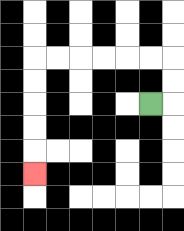{'start': '[6, 4]', 'end': '[1, 7]', 'path_directions': 'R,U,U,L,L,L,L,L,L,D,D,D,D,D', 'path_coordinates': '[[6, 4], [7, 4], [7, 3], [7, 2], [6, 2], [5, 2], [4, 2], [3, 2], [2, 2], [1, 2], [1, 3], [1, 4], [1, 5], [1, 6], [1, 7]]'}